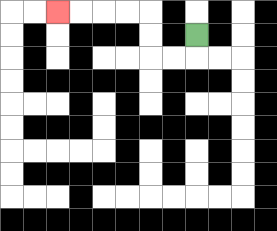{'start': '[8, 1]', 'end': '[2, 0]', 'path_directions': 'D,L,L,U,U,L,L,L,L', 'path_coordinates': '[[8, 1], [8, 2], [7, 2], [6, 2], [6, 1], [6, 0], [5, 0], [4, 0], [3, 0], [2, 0]]'}